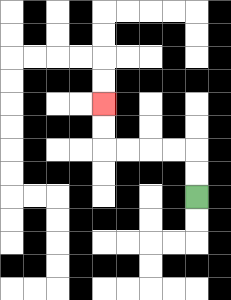{'start': '[8, 8]', 'end': '[4, 4]', 'path_directions': 'U,U,L,L,L,L,U,U', 'path_coordinates': '[[8, 8], [8, 7], [8, 6], [7, 6], [6, 6], [5, 6], [4, 6], [4, 5], [4, 4]]'}